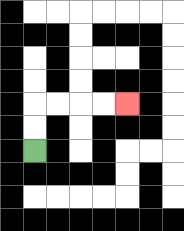{'start': '[1, 6]', 'end': '[5, 4]', 'path_directions': 'U,U,R,R,R,R', 'path_coordinates': '[[1, 6], [1, 5], [1, 4], [2, 4], [3, 4], [4, 4], [5, 4]]'}